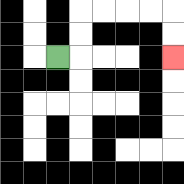{'start': '[2, 2]', 'end': '[7, 2]', 'path_directions': 'R,U,U,R,R,R,R,D,D', 'path_coordinates': '[[2, 2], [3, 2], [3, 1], [3, 0], [4, 0], [5, 0], [6, 0], [7, 0], [7, 1], [7, 2]]'}